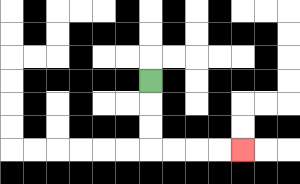{'start': '[6, 3]', 'end': '[10, 6]', 'path_directions': 'D,D,D,R,R,R,R', 'path_coordinates': '[[6, 3], [6, 4], [6, 5], [6, 6], [7, 6], [8, 6], [9, 6], [10, 6]]'}